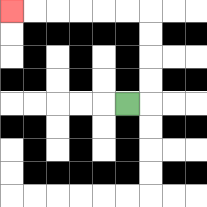{'start': '[5, 4]', 'end': '[0, 0]', 'path_directions': 'R,U,U,U,U,L,L,L,L,L,L', 'path_coordinates': '[[5, 4], [6, 4], [6, 3], [6, 2], [6, 1], [6, 0], [5, 0], [4, 0], [3, 0], [2, 0], [1, 0], [0, 0]]'}